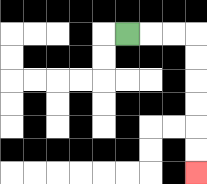{'start': '[5, 1]', 'end': '[8, 7]', 'path_directions': 'R,R,R,D,D,D,D,D,D', 'path_coordinates': '[[5, 1], [6, 1], [7, 1], [8, 1], [8, 2], [8, 3], [8, 4], [8, 5], [8, 6], [8, 7]]'}